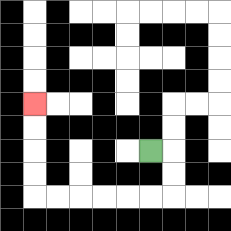{'start': '[6, 6]', 'end': '[1, 4]', 'path_directions': 'R,D,D,L,L,L,L,L,L,U,U,U,U', 'path_coordinates': '[[6, 6], [7, 6], [7, 7], [7, 8], [6, 8], [5, 8], [4, 8], [3, 8], [2, 8], [1, 8], [1, 7], [1, 6], [1, 5], [1, 4]]'}